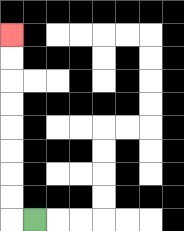{'start': '[1, 9]', 'end': '[0, 1]', 'path_directions': 'L,U,U,U,U,U,U,U,U', 'path_coordinates': '[[1, 9], [0, 9], [0, 8], [0, 7], [0, 6], [0, 5], [0, 4], [0, 3], [0, 2], [0, 1]]'}